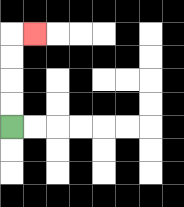{'start': '[0, 5]', 'end': '[1, 1]', 'path_directions': 'U,U,U,U,R', 'path_coordinates': '[[0, 5], [0, 4], [0, 3], [0, 2], [0, 1], [1, 1]]'}